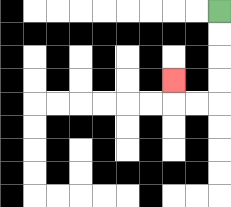{'start': '[9, 0]', 'end': '[7, 3]', 'path_directions': 'D,D,D,D,L,L,U', 'path_coordinates': '[[9, 0], [9, 1], [9, 2], [9, 3], [9, 4], [8, 4], [7, 4], [7, 3]]'}